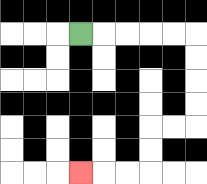{'start': '[3, 1]', 'end': '[3, 7]', 'path_directions': 'R,R,R,R,R,D,D,D,D,L,L,D,D,L,L,L', 'path_coordinates': '[[3, 1], [4, 1], [5, 1], [6, 1], [7, 1], [8, 1], [8, 2], [8, 3], [8, 4], [8, 5], [7, 5], [6, 5], [6, 6], [6, 7], [5, 7], [4, 7], [3, 7]]'}